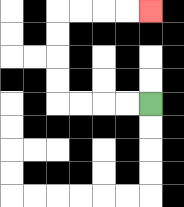{'start': '[6, 4]', 'end': '[6, 0]', 'path_directions': 'L,L,L,L,U,U,U,U,R,R,R,R', 'path_coordinates': '[[6, 4], [5, 4], [4, 4], [3, 4], [2, 4], [2, 3], [2, 2], [2, 1], [2, 0], [3, 0], [4, 0], [5, 0], [6, 0]]'}